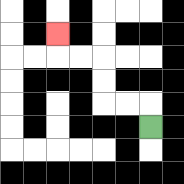{'start': '[6, 5]', 'end': '[2, 1]', 'path_directions': 'U,L,L,U,U,L,L,U', 'path_coordinates': '[[6, 5], [6, 4], [5, 4], [4, 4], [4, 3], [4, 2], [3, 2], [2, 2], [2, 1]]'}